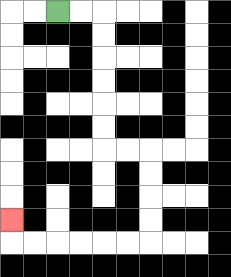{'start': '[2, 0]', 'end': '[0, 9]', 'path_directions': 'R,R,D,D,D,D,D,D,R,R,D,D,D,D,L,L,L,L,L,L,U', 'path_coordinates': '[[2, 0], [3, 0], [4, 0], [4, 1], [4, 2], [4, 3], [4, 4], [4, 5], [4, 6], [5, 6], [6, 6], [6, 7], [6, 8], [6, 9], [6, 10], [5, 10], [4, 10], [3, 10], [2, 10], [1, 10], [0, 10], [0, 9]]'}